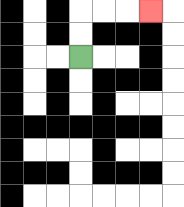{'start': '[3, 2]', 'end': '[6, 0]', 'path_directions': 'U,U,R,R,R', 'path_coordinates': '[[3, 2], [3, 1], [3, 0], [4, 0], [5, 0], [6, 0]]'}